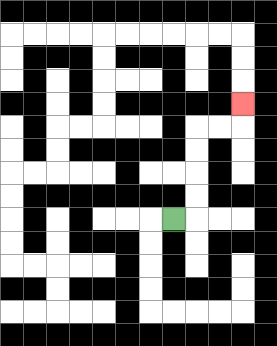{'start': '[7, 9]', 'end': '[10, 4]', 'path_directions': 'R,U,U,U,U,R,R,U', 'path_coordinates': '[[7, 9], [8, 9], [8, 8], [8, 7], [8, 6], [8, 5], [9, 5], [10, 5], [10, 4]]'}